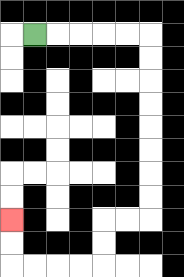{'start': '[1, 1]', 'end': '[0, 9]', 'path_directions': 'R,R,R,R,R,D,D,D,D,D,D,D,D,L,L,D,D,L,L,L,L,U,U', 'path_coordinates': '[[1, 1], [2, 1], [3, 1], [4, 1], [5, 1], [6, 1], [6, 2], [6, 3], [6, 4], [6, 5], [6, 6], [6, 7], [6, 8], [6, 9], [5, 9], [4, 9], [4, 10], [4, 11], [3, 11], [2, 11], [1, 11], [0, 11], [0, 10], [0, 9]]'}